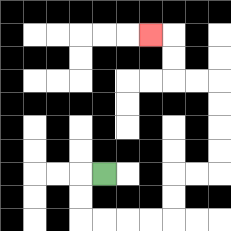{'start': '[4, 7]', 'end': '[6, 1]', 'path_directions': 'L,D,D,R,R,R,R,U,U,R,R,U,U,U,U,L,L,U,U,L', 'path_coordinates': '[[4, 7], [3, 7], [3, 8], [3, 9], [4, 9], [5, 9], [6, 9], [7, 9], [7, 8], [7, 7], [8, 7], [9, 7], [9, 6], [9, 5], [9, 4], [9, 3], [8, 3], [7, 3], [7, 2], [7, 1], [6, 1]]'}